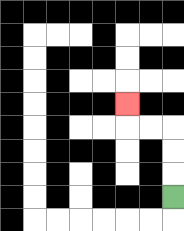{'start': '[7, 8]', 'end': '[5, 4]', 'path_directions': 'U,U,U,L,L,U', 'path_coordinates': '[[7, 8], [7, 7], [7, 6], [7, 5], [6, 5], [5, 5], [5, 4]]'}